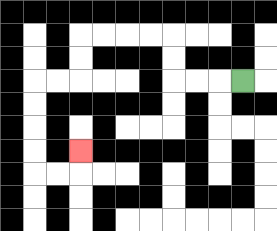{'start': '[10, 3]', 'end': '[3, 6]', 'path_directions': 'L,L,L,U,U,L,L,L,L,D,D,L,L,D,D,D,D,R,R,U', 'path_coordinates': '[[10, 3], [9, 3], [8, 3], [7, 3], [7, 2], [7, 1], [6, 1], [5, 1], [4, 1], [3, 1], [3, 2], [3, 3], [2, 3], [1, 3], [1, 4], [1, 5], [1, 6], [1, 7], [2, 7], [3, 7], [3, 6]]'}